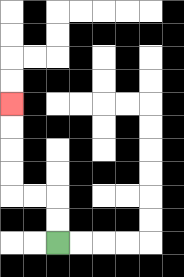{'start': '[2, 10]', 'end': '[0, 4]', 'path_directions': 'U,U,L,L,U,U,U,U', 'path_coordinates': '[[2, 10], [2, 9], [2, 8], [1, 8], [0, 8], [0, 7], [0, 6], [0, 5], [0, 4]]'}